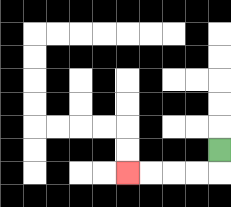{'start': '[9, 6]', 'end': '[5, 7]', 'path_directions': 'D,L,L,L,L', 'path_coordinates': '[[9, 6], [9, 7], [8, 7], [7, 7], [6, 7], [5, 7]]'}